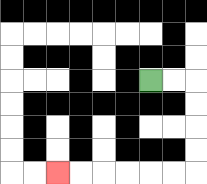{'start': '[6, 3]', 'end': '[2, 7]', 'path_directions': 'R,R,D,D,D,D,L,L,L,L,L,L', 'path_coordinates': '[[6, 3], [7, 3], [8, 3], [8, 4], [8, 5], [8, 6], [8, 7], [7, 7], [6, 7], [5, 7], [4, 7], [3, 7], [2, 7]]'}